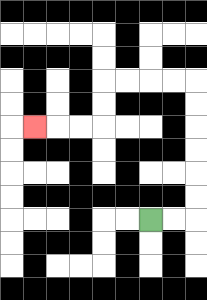{'start': '[6, 9]', 'end': '[1, 5]', 'path_directions': 'R,R,U,U,U,U,U,U,L,L,L,L,D,D,L,L,L', 'path_coordinates': '[[6, 9], [7, 9], [8, 9], [8, 8], [8, 7], [8, 6], [8, 5], [8, 4], [8, 3], [7, 3], [6, 3], [5, 3], [4, 3], [4, 4], [4, 5], [3, 5], [2, 5], [1, 5]]'}